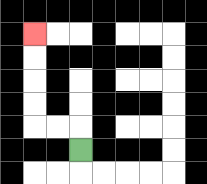{'start': '[3, 6]', 'end': '[1, 1]', 'path_directions': 'U,L,L,U,U,U,U', 'path_coordinates': '[[3, 6], [3, 5], [2, 5], [1, 5], [1, 4], [1, 3], [1, 2], [1, 1]]'}